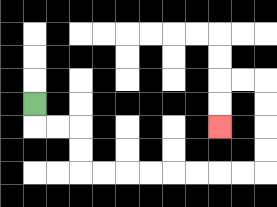{'start': '[1, 4]', 'end': '[9, 5]', 'path_directions': 'D,R,R,D,D,R,R,R,R,R,R,R,R,U,U,U,U,L,L,D,D', 'path_coordinates': '[[1, 4], [1, 5], [2, 5], [3, 5], [3, 6], [3, 7], [4, 7], [5, 7], [6, 7], [7, 7], [8, 7], [9, 7], [10, 7], [11, 7], [11, 6], [11, 5], [11, 4], [11, 3], [10, 3], [9, 3], [9, 4], [9, 5]]'}